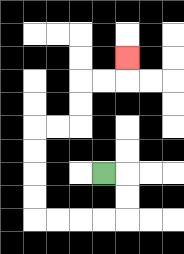{'start': '[4, 7]', 'end': '[5, 2]', 'path_directions': 'R,D,D,L,L,L,L,U,U,U,U,R,R,U,U,R,R,U', 'path_coordinates': '[[4, 7], [5, 7], [5, 8], [5, 9], [4, 9], [3, 9], [2, 9], [1, 9], [1, 8], [1, 7], [1, 6], [1, 5], [2, 5], [3, 5], [3, 4], [3, 3], [4, 3], [5, 3], [5, 2]]'}